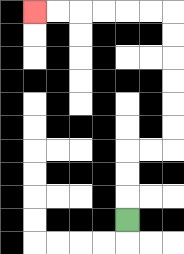{'start': '[5, 9]', 'end': '[1, 0]', 'path_directions': 'U,U,U,R,R,U,U,U,U,U,U,L,L,L,L,L,L', 'path_coordinates': '[[5, 9], [5, 8], [5, 7], [5, 6], [6, 6], [7, 6], [7, 5], [7, 4], [7, 3], [7, 2], [7, 1], [7, 0], [6, 0], [5, 0], [4, 0], [3, 0], [2, 0], [1, 0]]'}